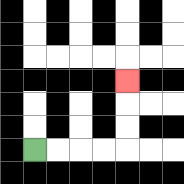{'start': '[1, 6]', 'end': '[5, 3]', 'path_directions': 'R,R,R,R,U,U,U', 'path_coordinates': '[[1, 6], [2, 6], [3, 6], [4, 6], [5, 6], [5, 5], [5, 4], [5, 3]]'}